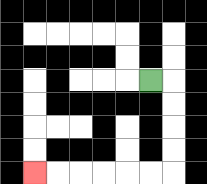{'start': '[6, 3]', 'end': '[1, 7]', 'path_directions': 'R,D,D,D,D,L,L,L,L,L,L', 'path_coordinates': '[[6, 3], [7, 3], [7, 4], [7, 5], [7, 6], [7, 7], [6, 7], [5, 7], [4, 7], [3, 7], [2, 7], [1, 7]]'}